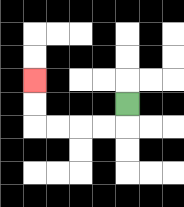{'start': '[5, 4]', 'end': '[1, 3]', 'path_directions': 'D,L,L,L,L,U,U', 'path_coordinates': '[[5, 4], [5, 5], [4, 5], [3, 5], [2, 5], [1, 5], [1, 4], [1, 3]]'}